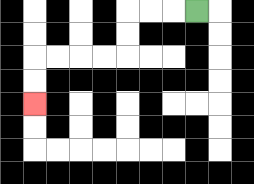{'start': '[8, 0]', 'end': '[1, 4]', 'path_directions': 'L,L,L,D,D,L,L,L,L,D,D', 'path_coordinates': '[[8, 0], [7, 0], [6, 0], [5, 0], [5, 1], [5, 2], [4, 2], [3, 2], [2, 2], [1, 2], [1, 3], [1, 4]]'}